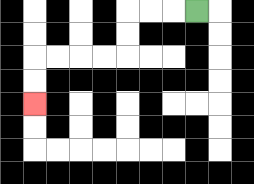{'start': '[8, 0]', 'end': '[1, 4]', 'path_directions': 'L,L,L,D,D,L,L,L,L,D,D', 'path_coordinates': '[[8, 0], [7, 0], [6, 0], [5, 0], [5, 1], [5, 2], [4, 2], [3, 2], [2, 2], [1, 2], [1, 3], [1, 4]]'}